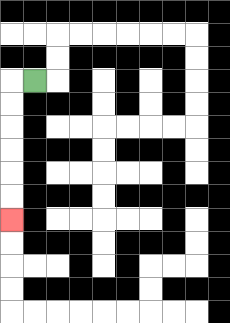{'start': '[1, 3]', 'end': '[0, 9]', 'path_directions': 'L,D,D,D,D,D,D', 'path_coordinates': '[[1, 3], [0, 3], [0, 4], [0, 5], [0, 6], [0, 7], [0, 8], [0, 9]]'}